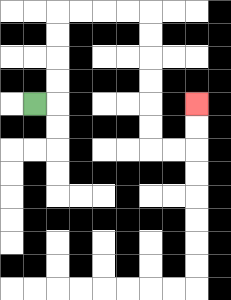{'start': '[1, 4]', 'end': '[8, 4]', 'path_directions': 'R,U,U,U,U,R,R,R,R,D,D,D,D,D,D,R,R,U,U', 'path_coordinates': '[[1, 4], [2, 4], [2, 3], [2, 2], [2, 1], [2, 0], [3, 0], [4, 0], [5, 0], [6, 0], [6, 1], [6, 2], [6, 3], [6, 4], [6, 5], [6, 6], [7, 6], [8, 6], [8, 5], [8, 4]]'}